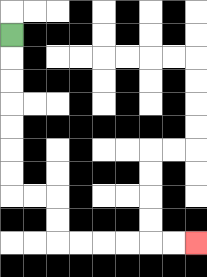{'start': '[0, 1]', 'end': '[8, 10]', 'path_directions': 'D,D,D,D,D,D,D,R,R,D,D,R,R,R,R,R,R', 'path_coordinates': '[[0, 1], [0, 2], [0, 3], [0, 4], [0, 5], [0, 6], [0, 7], [0, 8], [1, 8], [2, 8], [2, 9], [2, 10], [3, 10], [4, 10], [5, 10], [6, 10], [7, 10], [8, 10]]'}